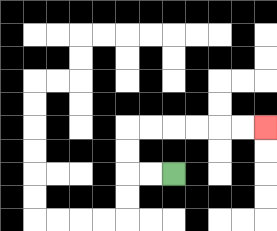{'start': '[7, 7]', 'end': '[11, 5]', 'path_directions': 'L,L,U,U,R,R,R,R,R,R', 'path_coordinates': '[[7, 7], [6, 7], [5, 7], [5, 6], [5, 5], [6, 5], [7, 5], [8, 5], [9, 5], [10, 5], [11, 5]]'}